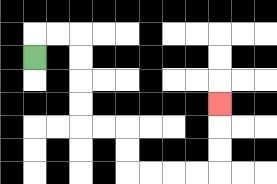{'start': '[1, 2]', 'end': '[9, 4]', 'path_directions': 'U,R,R,D,D,D,D,R,R,D,D,R,R,R,R,U,U,U', 'path_coordinates': '[[1, 2], [1, 1], [2, 1], [3, 1], [3, 2], [3, 3], [3, 4], [3, 5], [4, 5], [5, 5], [5, 6], [5, 7], [6, 7], [7, 7], [8, 7], [9, 7], [9, 6], [9, 5], [9, 4]]'}